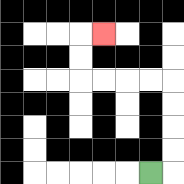{'start': '[6, 7]', 'end': '[4, 1]', 'path_directions': 'R,U,U,U,U,L,L,L,L,U,U,R', 'path_coordinates': '[[6, 7], [7, 7], [7, 6], [7, 5], [7, 4], [7, 3], [6, 3], [5, 3], [4, 3], [3, 3], [3, 2], [3, 1], [4, 1]]'}